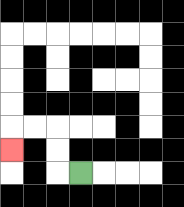{'start': '[3, 7]', 'end': '[0, 6]', 'path_directions': 'L,U,U,L,L,D', 'path_coordinates': '[[3, 7], [2, 7], [2, 6], [2, 5], [1, 5], [0, 5], [0, 6]]'}